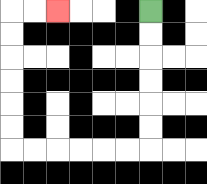{'start': '[6, 0]', 'end': '[2, 0]', 'path_directions': 'D,D,D,D,D,D,L,L,L,L,L,L,U,U,U,U,U,U,R,R', 'path_coordinates': '[[6, 0], [6, 1], [6, 2], [6, 3], [6, 4], [6, 5], [6, 6], [5, 6], [4, 6], [3, 6], [2, 6], [1, 6], [0, 6], [0, 5], [0, 4], [0, 3], [0, 2], [0, 1], [0, 0], [1, 0], [2, 0]]'}